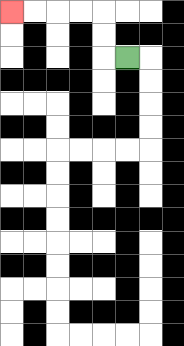{'start': '[5, 2]', 'end': '[0, 0]', 'path_directions': 'L,U,U,L,L,L,L', 'path_coordinates': '[[5, 2], [4, 2], [4, 1], [4, 0], [3, 0], [2, 0], [1, 0], [0, 0]]'}